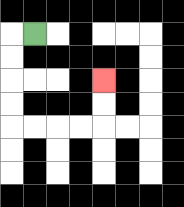{'start': '[1, 1]', 'end': '[4, 3]', 'path_directions': 'L,D,D,D,D,R,R,R,R,U,U', 'path_coordinates': '[[1, 1], [0, 1], [0, 2], [0, 3], [0, 4], [0, 5], [1, 5], [2, 5], [3, 5], [4, 5], [4, 4], [4, 3]]'}